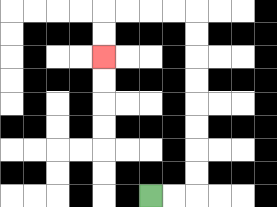{'start': '[6, 8]', 'end': '[4, 2]', 'path_directions': 'R,R,U,U,U,U,U,U,U,U,L,L,L,L,D,D', 'path_coordinates': '[[6, 8], [7, 8], [8, 8], [8, 7], [8, 6], [8, 5], [8, 4], [8, 3], [8, 2], [8, 1], [8, 0], [7, 0], [6, 0], [5, 0], [4, 0], [4, 1], [4, 2]]'}